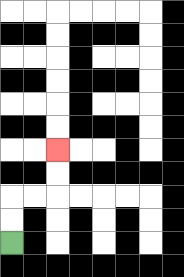{'start': '[0, 10]', 'end': '[2, 6]', 'path_directions': 'U,U,R,R,U,U', 'path_coordinates': '[[0, 10], [0, 9], [0, 8], [1, 8], [2, 8], [2, 7], [2, 6]]'}